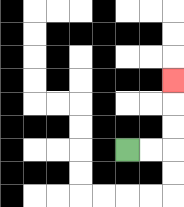{'start': '[5, 6]', 'end': '[7, 3]', 'path_directions': 'R,R,U,U,U', 'path_coordinates': '[[5, 6], [6, 6], [7, 6], [7, 5], [7, 4], [7, 3]]'}